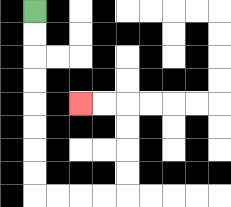{'start': '[1, 0]', 'end': '[3, 4]', 'path_directions': 'D,D,D,D,D,D,D,D,R,R,R,R,U,U,U,U,L,L', 'path_coordinates': '[[1, 0], [1, 1], [1, 2], [1, 3], [1, 4], [1, 5], [1, 6], [1, 7], [1, 8], [2, 8], [3, 8], [4, 8], [5, 8], [5, 7], [5, 6], [5, 5], [5, 4], [4, 4], [3, 4]]'}